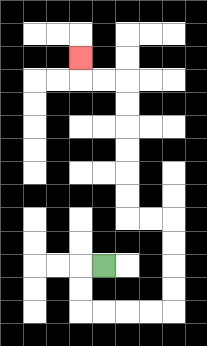{'start': '[4, 11]', 'end': '[3, 2]', 'path_directions': 'L,D,D,R,R,R,R,U,U,U,U,L,L,U,U,U,U,U,U,L,L,U', 'path_coordinates': '[[4, 11], [3, 11], [3, 12], [3, 13], [4, 13], [5, 13], [6, 13], [7, 13], [7, 12], [7, 11], [7, 10], [7, 9], [6, 9], [5, 9], [5, 8], [5, 7], [5, 6], [5, 5], [5, 4], [5, 3], [4, 3], [3, 3], [3, 2]]'}